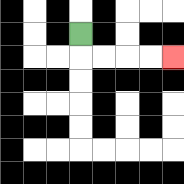{'start': '[3, 1]', 'end': '[7, 2]', 'path_directions': 'D,R,R,R,R', 'path_coordinates': '[[3, 1], [3, 2], [4, 2], [5, 2], [6, 2], [7, 2]]'}